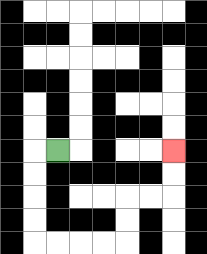{'start': '[2, 6]', 'end': '[7, 6]', 'path_directions': 'L,D,D,D,D,R,R,R,R,U,U,R,R,U,U', 'path_coordinates': '[[2, 6], [1, 6], [1, 7], [1, 8], [1, 9], [1, 10], [2, 10], [3, 10], [4, 10], [5, 10], [5, 9], [5, 8], [6, 8], [7, 8], [7, 7], [7, 6]]'}